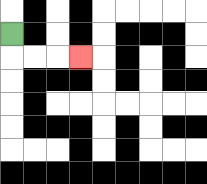{'start': '[0, 1]', 'end': '[3, 2]', 'path_directions': 'D,R,R,R', 'path_coordinates': '[[0, 1], [0, 2], [1, 2], [2, 2], [3, 2]]'}